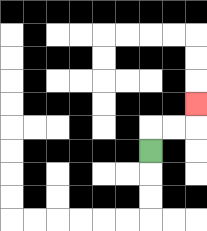{'start': '[6, 6]', 'end': '[8, 4]', 'path_directions': 'U,R,R,U', 'path_coordinates': '[[6, 6], [6, 5], [7, 5], [8, 5], [8, 4]]'}